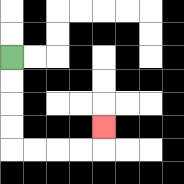{'start': '[0, 2]', 'end': '[4, 5]', 'path_directions': 'D,D,D,D,R,R,R,R,U', 'path_coordinates': '[[0, 2], [0, 3], [0, 4], [0, 5], [0, 6], [1, 6], [2, 6], [3, 6], [4, 6], [4, 5]]'}